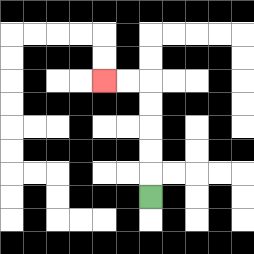{'start': '[6, 8]', 'end': '[4, 3]', 'path_directions': 'U,U,U,U,U,L,L', 'path_coordinates': '[[6, 8], [6, 7], [6, 6], [6, 5], [6, 4], [6, 3], [5, 3], [4, 3]]'}